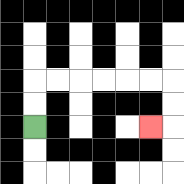{'start': '[1, 5]', 'end': '[6, 5]', 'path_directions': 'U,U,R,R,R,R,R,R,D,D,L', 'path_coordinates': '[[1, 5], [1, 4], [1, 3], [2, 3], [3, 3], [4, 3], [5, 3], [6, 3], [7, 3], [7, 4], [7, 5], [6, 5]]'}